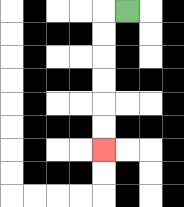{'start': '[5, 0]', 'end': '[4, 6]', 'path_directions': 'L,D,D,D,D,D,D', 'path_coordinates': '[[5, 0], [4, 0], [4, 1], [4, 2], [4, 3], [4, 4], [4, 5], [4, 6]]'}